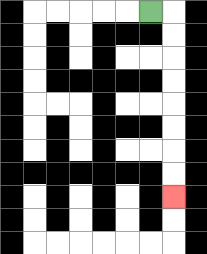{'start': '[6, 0]', 'end': '[7, 8]', 'path_directions': 'R,D,D,D,D,D,D,D,D', 'path_coordinates': '[[6, 0], [7, 0], [7, 1], [7, 2], [7, 3], [7, 4], [7, 5], [7, 6], [7, 7], [7, 8]]'}